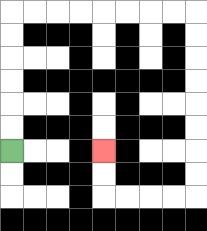{'start': '[0, 6]', 'end': '[4, 6]', 'path_directions': 'U,U,U,U,U,U,R,R,R,R,R,R,R,R,D,D,D,D,D,D,D,D,L,L,L,L,U,U', 'path_coordinates': '[[0, 6], [0, 5], [0, 4], [0, 3], [0, 2], [0, 1], [0, 0], [1, 0], [2, 0], [3, 0], [4, 0], [5, 0], [6, 0], [7, 0], [8, 0], [8, 1], [8, 2], [8, 3], [8, 4], [8, 5], [8, 6], [8, 7], [8, 8], [7, 8], [6, 8], [5, 8], [4, 8], [4, 7], [4, 6]]'}